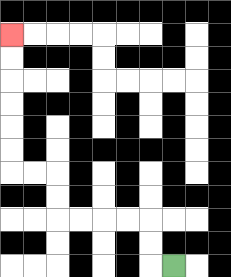{'start': '[7, 11]', 'end': '[0, 1]', 'path_directions': 'L,U,U,L,L,L,L,U,U,L,L,U,U,U,U,U,U', 'path_coordinates': '[[7, 11], [6, 11], [6, 10], [6, 9], [5, 9], [4, 9], [3, 9], [2, 9], [2, 8], [2, 7], [1, 7], [0, 7], [0, 6], [0, 5], [0, 4], [0, 3], [0, 2], [0, 1]]'}